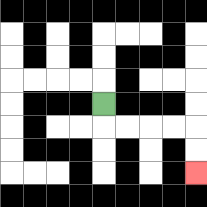{'start': '[4, 4]', 'end': '[8, 7]', 'path_directions': 'D,R,R,R,R,D,D', 'path_coordinates': '[[4, 4], [4, 5], [5, 5], [6, 5], [7, 5], [8, 5], [8, 6], [8, 7]]'}